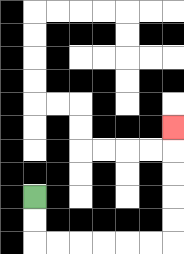{'start': '[1, 8]', 'end': '[7, 5]', 'path_directions': 'D,D,R,R,R,R,R,R,U,U,U,U,U', 'path_coordinates': '[[1, 8], [1, 9], [1, 10], [2, 10], [3, 10], [4, 10], [5, 10], [6, 10], [7, 10], [7, 9], [7, 8], [7, 7], [7, 6], [7, 5]]'}